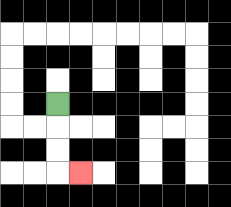{'start': '[2, 4]', 'end': '[3, 7]', 'path_directions': 'D,D,D,R', 'path_coordinates': '[[2, 4], [2, 5], [2, 6], [2, 7], [3, 7]]'}